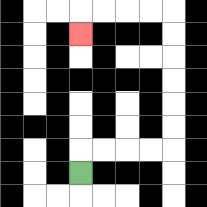{'start': '[3, 7]', 'end': '[3, 1]', 'path_directions': 'U,R,R,R,R,U,U,U,U,U,U,L,L,L,L,D', 'path_coordinates': '[[3, 7], [3, 6], [4, 6], [5, 6], [6, 6], [7, 6], [7, 5], [7, 4], [7, 3], [7, 2], [7, 1], [7, 0], [6, 0], [5, 0], [4, 0], [3, 0], [3, 1]]'}